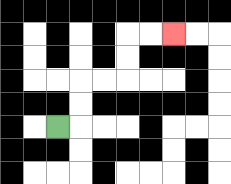{'start': '[2, 5]', 'end': '[7, 1]', 'path_directions': 'R,U,U,R,R,U,U,R,R', 'path_coordinates': '[[2, 5], [3, 5], [3, 4], [3, 3], [4, 3], [5, 3], [5, 2], [5, 1], [6, 1], [7, 1]]'}